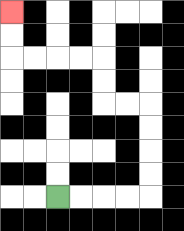{'start': '[2, 8]', 'end': '[0, 0]', 'path_directions': 'R,R,R,R,U,U,U,U,L,L,U,U,L,L,L,L,U,U', 'path_coordinates': '[[2, 8], [3, 8], [4, 8], [5, 8], [6, 8], [6, 7], [6, 6], [6, 5], [6, 4], [5, 4], [4, 4], [4, 3], [4, 2], [3, 2], [2, 2], [1, 2], [0, 2], [0, 1], [0, 0]]'}